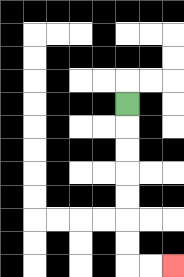{'start': '[5, 4]', 'end': '[7, 11]', 'path_directions': 'D,D,D,D,D,D,D,R,R', 'path_coordinates': '[[5, 4], [5, 5], [5, 6], [5, 7], [5, 8], [5, 9], [5, 10], [5, 11], [6, 11], [7, 11]]'}